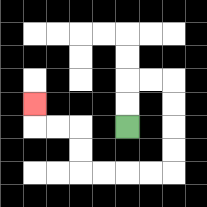{'start': '[5, 5]', 'end': '[1, 4]', 'path_directions': 'U,U,R,R,D,D,D,D,L,L,L,L,U,U,L,L,U', 'path_coordinates': '[[5, 5], [5, 4], [5, 3], [6, 3], [7, 3], [7, 4], [7, 5], [7, 6], [7, 7], [6, 7], [5, 7], [4, 7], [3, 7], [3, 6], [3, 5], [2, 5], [1, 5], [1, 4]]'}